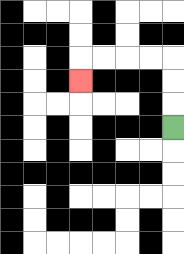{'start': '[7, 5]', 'end': '[3, 3]', 'path_directions': 'U,U,U,L,L,L,L,D', 'path_coordinates': '[[7, 5], [7, 4], [7, 3], [7, 2], [6, 2], [5, 2], [4, 2], [3, 2], [3, 3]]'}